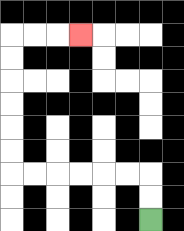{'start': '[6, 9]', 'end': '[3, 1]', 'path_directions': 'U,U,L,L,L,L,L,L,U,U,U,U,U,U,R,R,R', 'path_coordinates': '[[6, 9], [6, 8], [6, 7], [5, 7], [4, 7], [3, 7], [2, 7], [1, 7], [0, 7], [0, 6], [0, 5], [0, 4], [0, 3], [0, 2], [0, 1], [1, 1], [2, 1], [3, 1]]'}